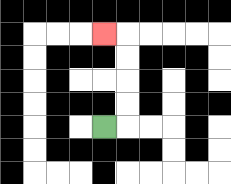{'start': '[4, 5]', 'end': '[4, 1]', 'path_directions': 'R,U,U,U,U,L', 'path_coordinates': '[[4, 5], [5, 5], [5, 4], [5, 3], [5, 2], [5, 1], [4, 1]]'}